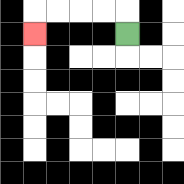{'start': '[5, 1]', 'end': '[1, 1]', 'path_directions': 'U,L,L,L,L,D', 'path_coordinates': '[[5, 1], [5, 0], [4, 0], [3, 0], [2, 0], [1, 0], [1, 1]]'}